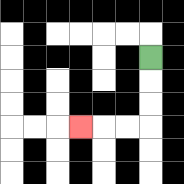{'start': '[6, 2]', 'end': '[3, 5]', 'path_directions': 'D,D,D,L,L,L', 'path_coordinates': '[[6, 2], [6, 3], [6, 4], [6, 5], [5, 5], [4, 5], [3, 5]]'}